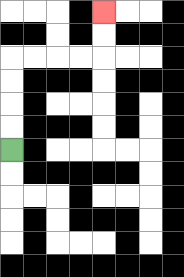{'start': '[0, 6]', 'end': '[4, 0]', 'path_directions': 'U,U,U,U,R,R,R,R,U,U', 'path_coordinates': '[[0, 6], [0, 5], [0, 4], [0, 3], [0, 2], [1, 2], [2, 2], [3, 2], [4, 2], [4, 1], [4, 0]]'}